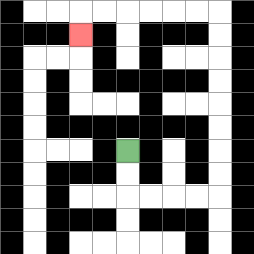{'start': '[5, 6]', 'end': '[3, 1]', 'path_directions': 'D,D,R,R,R,R,U,U,U,U,U,U,U,U,L,L,L,L,L,L,D', 'path_coordinates': '[[5, 6], [5, 7], [5, 8], [6, 8], [7, 8], [8, 8], [9, 8], [9, 7], [9, 6], [9, 5], [9, 4], [9, 3], [9, 2], [9, 1], [9, 0], [8, 0], [7, 0], [6, 0], [5, 0], [4, 0], [3, 0], [3, 1]]'}